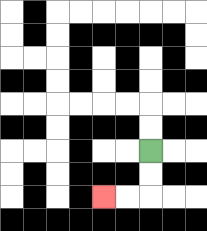{'start': '[6, 6]', 'end': '[4, 8]', 'path_directions': 'D,D,L,L', 'path_coordinates': '[[6, 6], [6, 7], [6, 8], [5, 8], [4, 8]]'}